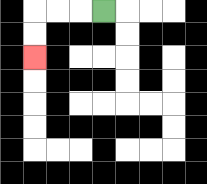{'start': '[4, 0]', 'end': '[1, 2]', 'path_directions': 'L,L,L,D,D', 'path_coordinates': '[[4, 0], [3, 0], [2, 0], [1, 0], [1, 1], [1, 2]]'}